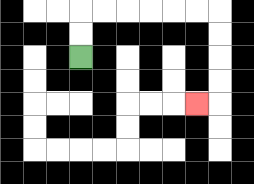{'start': '[3, 2]', 'end': '[8, 4]', 'path_directions': 'U,U,R,R,R,R,R,R,D,D,D,D,L', 'path_coordinates': '[[3, 2], [3, 1], [3, 0], [4, 0], [5, 0], [6, 0], [7, 0], [8, 0], [9, 0], [9, 1], [9, 2], [9, 3], [9, 4], [8, 4]]'}